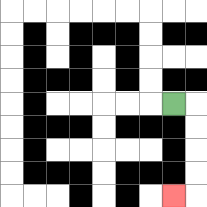{'start': '[7, 4]', 'end': '[7, 8]', 'path_directions': 'R,D,D,D,D,L', 'path_coordinates': '[[7, 4], [8, 4], [8, 5], [8, 6], [8, 7], [8, 8], [7, 8]]'}